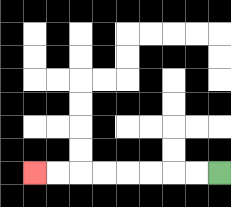{'start': '[9, 7]', 'end': '[1, 7]', 'path_directions': 'L,L,L,L,L,L,L,L', 'path_coordinates': '[[9, 7], [8, 7], [7, 7], [6, 7], [5, 7], [4, 7], [3, 7], [2, 7], [1, 7]]'}